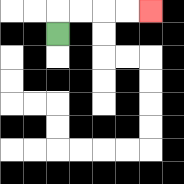{'start': '[2, 1]', 'end': '[6, 0]', 'path_directions': 'U,R,R,R,R', 'path_coordinates': '[[2, 1], [2, 0], [3, 0], [4, 0], [5, 0], [6, 0]]'}